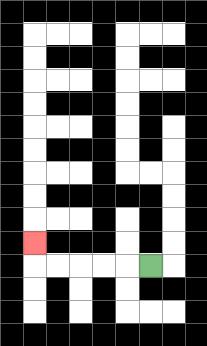{'start': '[6, 11]', 'end': '[1, 10]', 'path_directions': 'L,L,L,L,L,U', 'path_coordinates': '[[6, 11], [5, 11], [4, 11], [3, 11], [2, 11], [1, 11], [1, 10]]'}